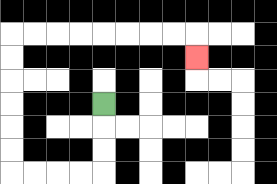{'start': '[4, 4]', 'end': '[8, 2]', 'path_directions': 'D,D,D,L,L,L,L,U,U,U,U,U,U,R,R,R,R,R,R,R,R,D', 'path_coordinates': '[[4, 4], [4, 5], [4, 6], [4, 7], [3, 7], [2, 7], [1, 7], [0, 7], [0, 6], [0, 5], [0, 4], [0, 3], [0, 2], [0, 1], [1, 1], [2, 1], [3, 1], [4, 1], [5, 1], [6, 1], [7, 1], [8, 1], [8, 2]]'}